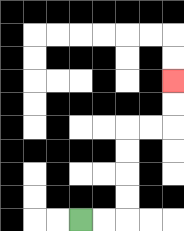{'start': '[3, 9]', 'end': '[7, 3]', 'path_directions': 'R,R,U,U,U,U,R,R,U,U', 'path_coordinates': '[[3, 9], [4, 9], [5, 9], [5, 8], [5, 7], [5, 6], [5, 5], [6, 5], [7, 5], [7, 4], [7, 3]]'}